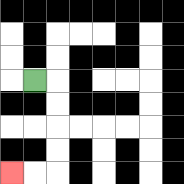{'start': '[1, 3]', 'end': '[0, 7]', 'path_directions': 'R,D,D,D,D,L,L', 'path_coordinates': '[[1, 3], [2, 3], [2, 4], [2, 5], [2, 6], [2, 7], [1, 7], [0, 7]]'}